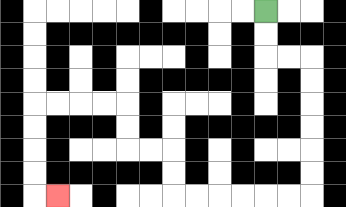{'start': '[11, 0]', 'end': '[2, 8]', 'path_directions': 'D,D,R,R,D,D,D,D,D,D,L,L,L,L,L,L,U,U,L,L,U,U,L,L,L,L,D,D,D,D,R', 'path_coordinates': '[[11, 0], [11, 1], [11, 2], [12, 2], [13, 2], [13, 3], [13, 4], [13, 5], [13, 6], [13, 7], [13, 8], [12, 8], [11, 8], [10, 8], [9, 8], [8, 8], [7, 8], [7, 7], [7, 6], [6, 6], [5, 6], [5, 5], [5, 4], [4, 4], [3, 4], [2, 4], [1, 4], [1, 5], [1, 6], [1, 7], [1, 8], [2, 8]]'}